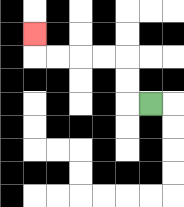{'start': '[6, 4]', 'end': '[1, 1]', 'path_directions': 'L,U,U,L,L,L,L,U', 'path_coordinates': '[[6, 4], [5, 4], [5, 3], [5, 2], [4, 2], [3, 2], [2, 2], [1, 2], [1, 1]]'}